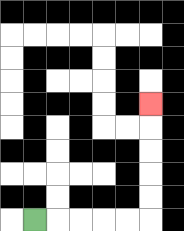{'start': '[1, 9]', 'end': '[6, 4]', 'path_directions': 'R,R,R,R,R,U,U,U,U,U', 'path_coordinates': '[[1, 9], [2, 9], [3, 9], [4, 9], [5, 9], [6, 9], [6, 8], [6, 7], [6, 6], [6, 5], [6, 4]]'}